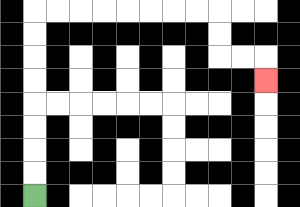{'start': '[1, 8]', 'end': '[11, 3]', 'path_directions': 'U,U,U,U,U,U,U,U,R,R,R,R,R,R,R,R,D,D,R,R,D', 'path_coordinates': '[[1, 8], [1, 7], [1, 6], [1, 5], [1, 4], [1, 3], [1, 2], [1, 1], [1, 0], [2, 0], [3, 0], [4, 0], [5, 0], [6, 0], [7, 0], [8, 0], [9, 0], [9, 1], [9, 2], [10, 2], [11, 2], [11, 3]]'}